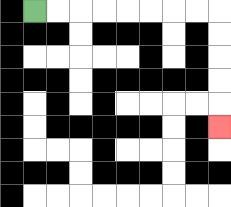{'start': '[1, 0]', 'end': '[9, 5]', 'path_directions': 'R,R,R,R,R,R,R,R,D,D,D,D,D', 'path_coordinates': '[[1, 0], [2, 0], [3, 0], [4, 0], [5, 0], [6, 0], [7, 0], [8, 0], [9, 0], [9, 1], [9, 2], [9, 3], [9, 4], [9, 5]]'}